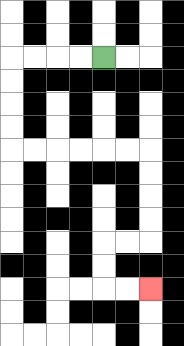{'start': '[4, 2]', 'end': '[6, 12]', 'path_directions': 'L,L,L,L,D,D,D,D,R,R,R,R,R,R,D,D,D,D,L,L,D,D,R,R', 'path_coordinates': '[[4, 2], [3, 2], [2, 2], [1, 2], [0, 2], [0, 3], [0, 4], [0, 5], [0, 6], [1, 6], [2, 6], [3, 6], [4, 6], [5, 6], [6, 6], [6, 7], [6, 8], [6, 9], [6, 10], [5, 10], [4, 10], [4, 11], [4, 12], [5, 12], [6, 12]]'}